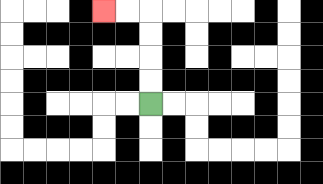{'start': '[6, 4]', 'end': '[4, 0]', 'path_directions': 'U,U,U,U,L,L', 'path_coordinates': '[[6, 4], [6, 3], [6, 2], [6, 1], [6, 0], [5, 0], [4, 0]]'}